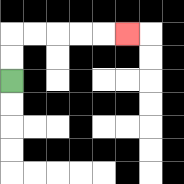{'start': '[0, 3]', 'end': '[5, 1]', 'path_directions': 'U,U,R,R,R,R,R', 'path_coordinates': '[[0, 3], [0, 2], [0, 1], [1, 1], [2, 1], [3, 1], [4, 1], [5, 1]]'}